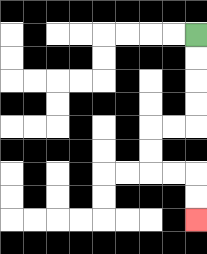{'start': '[8, 1]', 'end': '[8, 9]', 'path_directions': 'D,D,D,D,L,L,D,D,R,R,D,D', 'path_coordinates': '[[8, 1], [8, 2], [8, 3], [8, 4], [8, 5], [7, 5], [6, 5], [6, 6], [6, 7], [7, 7], [8, 7], [8, 8], [8, 9]]'}